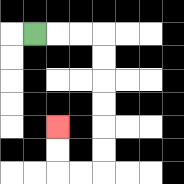{'start': '[1, 1]', 'end': '[2, 5]', 'path_directions': 'R,R,R,D,D,D,D,D,D,L,L,U,U', 'path_coordinates': '[[1, 1], [2, 1], [3, 1], [4, 1], [4, 2], [4, 3], [4, 4], [4, 5], [4, 6], [4, 7], [3, 7], [2, 7], [2, 6], [2, 5]]'}